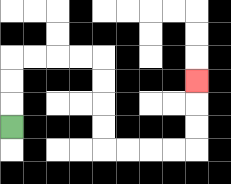{'start': '[0, 5]', 'end': '[8, 3]', 'path_directions': 'U,U,U,R,R,R,R,D,D,D,D,R,R,R,R,U,U,U', 'path_coordinates': '[[0, 5], [0, 4], [0, 3], [0, 2], [1, 2], [2, 2], [3, 2], [4, 2], [4, 3], [4, 4], [4, 5], [4, 6], [5, 6], [6, 6], [7, 6], [8, 6], [8, 5], [8, 4], [8, 3]]'}